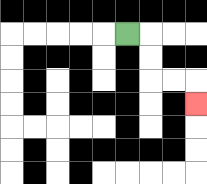{'start': '[5, 1]', 'end': '[8, 4]', 'path_directions': 'R,D,D,R,R,D', 'path_coordinates': '[[5, 1], [6, 1], [6, 2], [6, 3], [7, 3], [8, 3], [8, 4]]'}